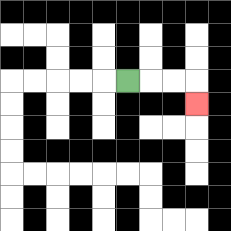{'start': '[5, 3]', 'end': '[8, 4]', 'path_directions': 'R,R,R,D', 'path_coordinates': '[[5, 3], [6, 3], [7, 3], [8, 3], [8, 4]]'}